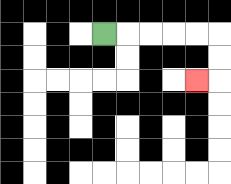{'start': '[4, 1]', 'end': '[8, 3]', 'path_directions': 'R,R,R,R,R,D,D,L', 'path_coordinates': '[[4, 1], [5, 1], [6, 1], [7, 1], [8, 1], [9, 1], [9, 2], [9, 3], [8, 3]]'}